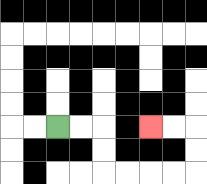{'start': '[2, 5]', 'end': '[6, 5]', 'path_directions': 'R,R,D,D,R,R,R,R,U,U,L,L', 'path_coordinates': '[[2, 5], [3, 5], [4, 5], [4, 6], [4, 7], [5, 7], [6, 7], [7, 7], [8, 7], [8, 6], [8, 5], [7, 5], [6, 5]]'}